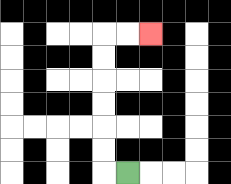{'start': '[5, 7]', 'end': '[6, 1]', 'path_directions': 'L,U,U,U,U,U,U,R,R', 'path_coordinates': '[[5, 7], [4, 7], [4, 6], [4, 5], [4, 4], [4, 3], [4, 2], [4, 1], [5, 1], [6, 1]]'}